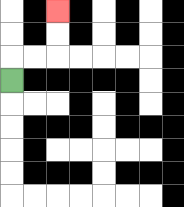{'start': '[0, 3]', 'end': '[2, 0]', 'path_directions': 'U,R,R,U,U', 'path_coordinates': '[[0, 3], [0, 2], [1, 2], [2, 2], [2, 1], [2, 0]]'}